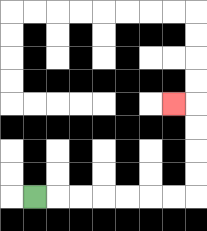{'start': '[1, 8]', 'end': '[7, 4]', 'path_directions': 'R,R,R,R,R,R,R,U,U,U,U,L', 'path_coordinates': '[[1, 8], [2, 8], [3, 8], [4, 8], [5, 8], [6, 8], [7, 8], [8, 8], [8, 7], [8, 6], [8, 5], [8, 4], [7, 4]]'}